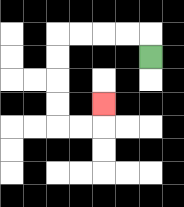{'start': '[6, 2]', 'end': '[4, 4]', 'path_directions': 'U,L,L,L,L,D,D,D,D,R,R,U', 'path_coordinates': '[[6, 2], [6, 1], [5, 1], [4, 1], [3, 1], [2, 1], [2, 2], [2, 3], [2, 4], [2, 5], [3, 5], [4, 5], [4, 4]]'}